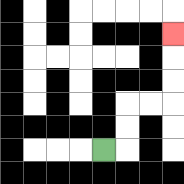{'start': '[4, 6]', 'end': '[7, 1]', 'path_directions': 'R,U,U,R,R,U,U,U', 'path_coordinates': '[[4, 6], [5, 6], [5, 5], [5, 4], [6, 4], [7, 4], [7, 3], [7, 2], [7, 1]]'}